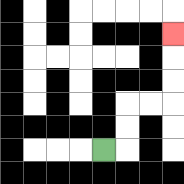{'start': '[4, 6]', 'end': '[7, 1]', 'path_directions': 'R,U,U,R,R,U,U,U', 'path_coordinates': '[[4, 6], [5, 6], [5, 5], [5, 4], [6, 4], [7, 4], [7, 3], [7, 2], [7, 1]]'}